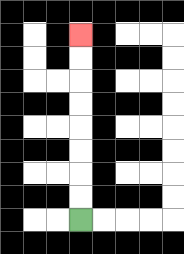{'start': '[3, 9]', 'end': '[3, 1]', 'path_directions': 'U,U,U,U,U,U,U,U', 'path_coordinates': '[[3, 9], [3, 8], [3, 7], [3, 6], [3, 5], [3, 4], [3, 3], [3, 2], [3, 1]]'}